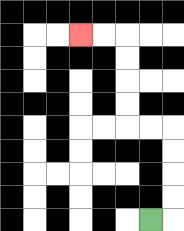{'start': '[6, 9]', 'end': '[3, 1]', 'path_directions': 'R,U,U,U,U,L,L,U,U,U,U,L,L', 'path_coordinates': '[[6, 9], [7, 9], [7, 8], [7, 7], [7, 6], [7, 5], [6, 5], [5, 5], [5, 4], [5, 3], [5, 2], [5, 1], [4, 1], [3, 1]]'}